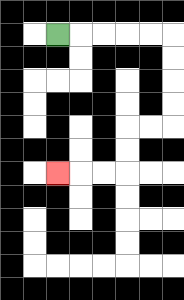{'start': '[2, 1]', 'end': '[2, 7]', 'path_directions': 'R,R,R,R,R,D,D,D,D,L,L,D,D,L,L,L', 'path_coordinates': '[[2, 1], [3, 1], [4, 1], [5, 1], [6, 1], [7, 1], [7, 2], [7, 3], [7, 4], [7, 5], [6, 5], [5, 5], [5, 6], [5, 7], [4, 7], [3, 7], [2, 7]]'}